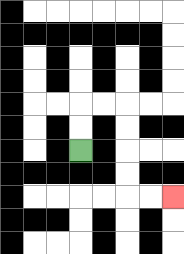{'start': '[3, 6]', 'end': '[7, 8]', 'path_directions': 'U,U,R,R,D,D,D,D,R,R', 'path_coordinates': '[[3, 6], [3, 5], [3, 4], [4, 4], [5, 4], [5, 5], [5, 6], [5, 7], [5, 8], [6, 8], [7, 8]]'}